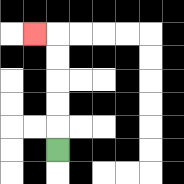{'start': '[2, 6]', 'end': '[1, 1]', 'path_directions': 'U,U,U,U,U,L', 'path_coordinates': '[[2, 6], [2, 5], [2, 4], [2, 3], [2, 2], [2, 1], [1, 1]]'}